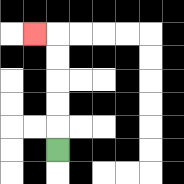{'start': '[2, 6]', 'end': '[1, 1]', 'path_directions': 'U,U,U,U,U,L', 'path_coordinates': '[[2, 6], [2, 5], [2, 4], [2, 3], [2, 2], [2, 1], [1, 1]]'}